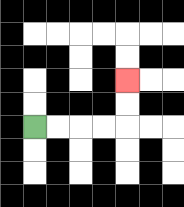{'start': '[1, 5]', 'end': '[5, 3]', 'path_directions': 'R,R,R,R,U,U', 'path_coordinates': '[[1, 5], [2, 5], [3, 5], [4, 5], [5, 5], [5, 4], [5, 3]]'}